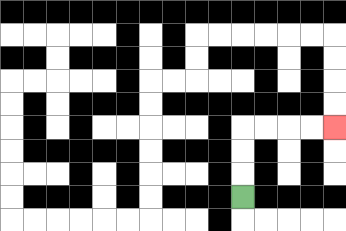{'start': '[10, 8]', 'end': '[14, 5]', 'path_directions': 'U,U,U,R,R,R,R', 'path_coordinates': '[[10, 8], [10, 7], [10, 6], [10, 5], [11, 5], [12, 5], [13, 5], [14, 5]]'}